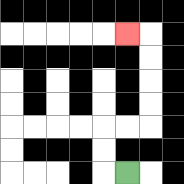{'start': '[5, 7]', 'end': '[5, 1]', 'path_directions': 'L,U,U,R,R,U,U,U,U,L', 'path_coordinates': '[[5, 7], [4, 7], [4, 6], [4, 5], [5, 5], [6, 5], [6, 4], [6, 3], [6, 2], [6, 1], [5, 1]]'}